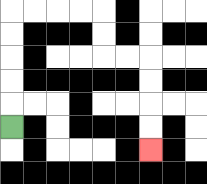{'start': '[0, 5]', 'end': '[6, 6]', 'path_directions': 'U,U,U,U,U,R,R,R,R,D,D,R,R,D,D,D,D', 'path_coordinates': '[[0, 5], [0, 4], [0, 3], [0, 2], [0, 1], [0, 0], [1, 0], [2, 0], [3, 0], [4, 0], [4, 1], [4, 2], [5, 2], [6, 2], [6, 3], [6, 4], [6, 5], [6, 6]]'}